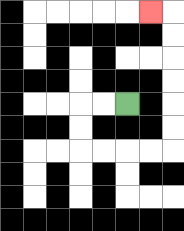{'start': '[5, 4]', 'end': '[6, 0]', 'path_directions': 'L,L,D,D,R,R,R,R,U,U,U,U,U,U,L', 'path_coordinates': '[[5, 4], [4, 4], [3, 4], [3, 5], [3, 6], [4, 6], [5, 6], [6, 6], [7, 6], [7, 5], [7, 4], [7, 3], [7, 2], [7, 1], [7, 0], [6, 0]]'}